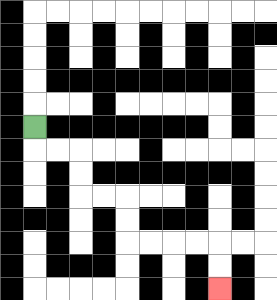{'start': '[1, 5]', 'end': '[9, 12]', 'path_directions': 'D,R,R,D,D,R,R,D,D,R,R,R,R,D,D', 'path_coordinates': '[[1, 5], [1, 6], [2, 6], [3, 6], [3, 7], [3, 8], [4, 8], [5, 8], [5, 9], [5, 10], [6, 10], [7, 10], [8, 10], [9, 10], [9, 11], [9, 12]]'}